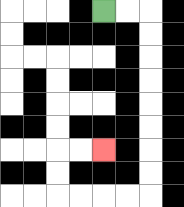{'start': '[4, 0]', 'end': '[4, 6]', 'path_directions': 'R,R,D,D,D,D,D,D,D,D,L,L,L,L,U,U,R,R', 'path_coordinates': '[[4, 0], [5, 0], [6, 0], [6, 1], [6, 2], [6, 3], [6, 4], [6, 5], [6, 6], [6, 7], [6, 8], [5, 8], [4, 8], [3, 8], [2, 8], [2, 7], [2, 6], [3, 6], [4, 6]]'}